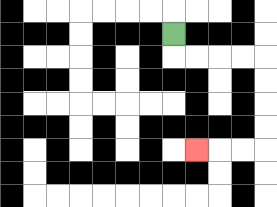{'start': '[7, 1]', 'end': '[8, 6]', 'path_directions': 'D,R,R,R,R,D,D,D,D,L,L,L', 'path_coordinates': '[[7, 1], [7, 2], [8, 2], [9, 2], [10, 2], [11, 2], [11, 3], [11, 4], [11, 5], [11, 6], [10, 6], [9, 6], [8, 6]]'}